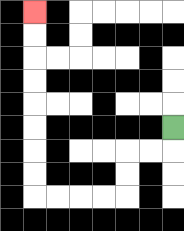{'start': '[7, 5]', 'end': '[1, 0]', 'path_directions': 'D,L,L,D,D,L,L,L,L,U,U,U,U,U,U,U,U', 'path_coordinates': '[[7, 5], [7, 6], [6, 6], [5, 6], [5, 7], [5, 8], [4, 8], [3, 8], [2, 8], [1, 8], [1, 7], [1, 6], [1, 5], [1, 4], [1, 3], [1, 2], [1, 1], [1, 0]]'}